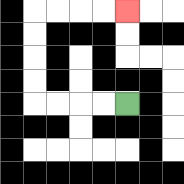{'start': '[5, 4]', 'end': '[5, 0]', 'path_directions': 'L,L,L,L,U,U,U,U,R,R,R,R', 'path_coordinates': '[[5, 4], [4, 4], [3, 4], [2, 4], [1, 4], [1, 3], [1, 2], [1, 1], [1, 0], [2, 0], [3, 0], [4, 0], [5, 0]]'}